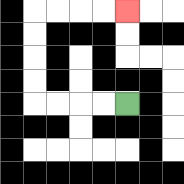{'start': '[5, 4]', 'end': '[5, 0]', 'path_directions': 'L,L,L,L,U,U,U,U,R,R,R,R', 'path_coordinates': '[[5, 4], [4, 4], [3, 4], [2, 4], [1, 4], [1, 3], [1, 2], [1, 1], [1, 0], [2, 0], [3, 0], [4, 0], [5, 0]]'}